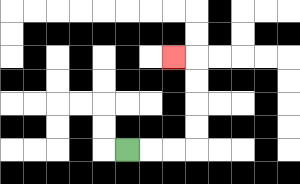{'start': '[5, 6]', 'end': '[7, 2]', 'path_directions': 'R,R,R,U,U,U,U,L', 'path_coordinates': '[[5, 6], [6, 6], [7, 6], [8, 6], [8, 5], [8, 4], [8, 3], [8, 2], [7, 2]]'}